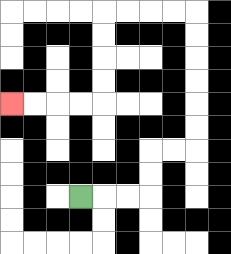{'start': '[3, 8]', 'end': '[0, 4]', 'path_directions': 'R,R,R,U,U,R,R,U,U,U,U,U,U,L,L,L,L,D,D,D,D,L,L,L,L', 'path_coordinates': '[[3, 8], [4, 8], [5, 8], [6, 8], [6, 7], [6, 6], [7, 6], [8, 6], [8, 5], [8, 4], [8, 3], [8, 2], [8, 1], [8, 0], [7, 0], [6, 0], [5, 0], [4, 0], [4, 1], [4, 2], [4, 3], [4, 4], [3, 4], [2, 4], [1, 4], [0, 4]]'}